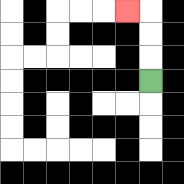{'start': '[6, 3]', 'end': '[5, 0]', 'path_directions': 'U,U,U,L', 'path_coordinates': '[[6, 3], [6, 2], [6, 1], [6, 0], [5, 0]]'}